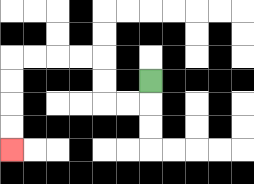{'start': '[6, 3]', 'end': '[0, 6]', 'path_directions': 'D,L,L,U,U,L,L,L,L,D,D,D,D', 'path_coordinates': '[[6, 3], [6, 4], [5, 4], [4, 4], [4, 3], [4, 2], [3, 2], [2, 2], [1, 2], [0, 2], [0, 3], [0, 4], [0, 5], [0, 6]]'}